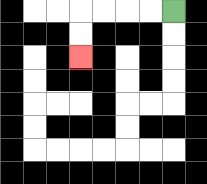{'start': '[7, 0]', 'end': '[3, 2]', 'path_directions': 'L,L,L,L,D,D', 'path_coordinates': '[[7, 0], [6, 0], [5, 0], [4, 0], [3, 0], [3, 1], [3, 2]]'}